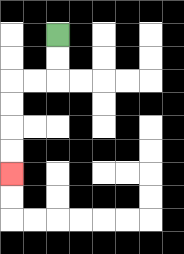{'start': '[2, 1]', 'end': '[0, 7]', 'path_directions': 'D,D,L,L,D,D,D,D', 'path_coordinates': '[[2, 1], [2, 2], [2, 3], [1, 3], [0, 3], [0, 4], [0, 5], [0, 6], [0, 7]]'}